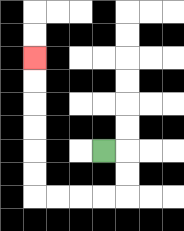{'start': '[4, 6]', 'end': '[1, 2]', 'path_directions': 'R,D,D,L,L,L,L,U,U,U,U,U,U', 'path_coordinates': '[[4, 6], [5, 6], [5, 7], [5, 8], [4, 8], [3, 8], [2, 8], [1, 8], [1, 7], [1, 6], [1, 5], [1, 4], [1, 3], [1, 2]]'}